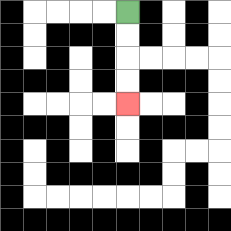{'start': '[5, 0]', 'end': '[5, 4]', 'path_directions': 'D,D,D,D', 'path_coordinates': '[[5, 0], [5, 1], [5, 2], [5, 3], [5, 4]]'}